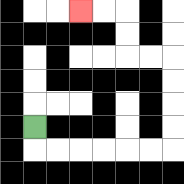{'start': '[1, 5]', 'end': '[3, 0]', 'path_directions': 'D,R,R,R,R,R,R,U,U,U,U,L,L,U,U,L,L', 'path_coordinates': '[[1, 5], [1, 6], [2, 6], [3, 6], [4, 6], [5, 6], [6, 6], [7, 6], [7, 5], [7, 4], [7, 3], [7, 2], [6, 2], [5, 2], [5, 1], [5, 0], [4, 0], [3, 0]]'}